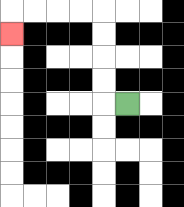{'start': '[5, 4]', 'end': '[0, 1]', 'path_directions': 'L,U,U,U,U,L,L,L,L,D', 'path_coordinates': '[[5, 4], [4, 4], [4, 3], [4, 2], [4, 1], [4, 0], [3, 0], [2, 0], [1, 0], [0, 0], [0, 1]]'}